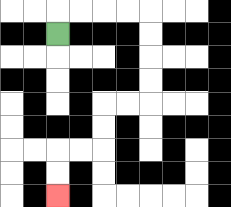{'start': '[2, 1]', 'end': '[2, 8]', 'path_directions': 'U,R,R,R,R,D,D,D,D,L,L,D,D,L,L,D,D', 'path_coordinates': '[[2, 1], [2, 0], [3, 0], [4, 0], [5, 0], [6, 0], [6, 1], [6, 2], [6, 3], [6, 4], [5, 4], [4, 4], [4, 5], [4, 6], [3, 6], [2, 6], [2, 7], [2, 8]]'}